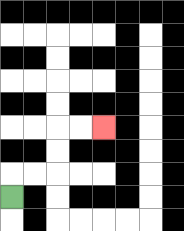{'start': '[0, 8]', 'end': '[4, 5]', 'path_directions': 'U,R,R,U,U,R,R', 'path_coordinates': '[[0, 8], [0, 7], [1, 7], [2, 7], [2, 6], [2, 5], [3, 5], [4, 5]]'}